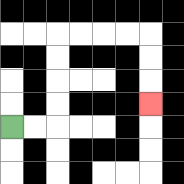{'start': '[0, 5]', 'end': '[6, 4]', 'path_directions': 'R,R,U,U,U,U,R,R,R,R,D,D,D', 'path_coordinates': '[[0, 5], [1, 5], [2, 5], [2, 4], [2, 3], [2, 2], [2, 1], [3, 1], [4, 1], [5, 1], [6, 1], [6, 2], [6, 3], [6, 4]]'}